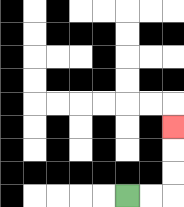{'start': '[5, 8]', 'end': '[7, 5]', 'path_directions': 'R,R,U,U,U', 'path_coordinates': '[[5, 8], [6, 8], [7, 8], [7, 7], [7, 6], [7, 5]]'}